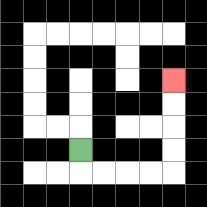{'start': '[3, 6]', 'end': '[7, 3]', 'path_directions': 'D,R,R,R,R,U,U,U,U', 'path_coordinates': '[[3, 6], [3, 7], [4, 7], [5, 7], [6, 7], [7, 7], [7, 6], [7, 5], [7, 4], [7, 3]]'}